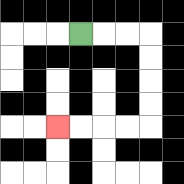{'start': '[3, 1]', 'end': '[2, 5]', 'path_directions': 'R,R,R,D,D,D,D,L,L,L,L', 'path_coordinates': '[[3, 1], [4, 1], [5, 1], [6, 1], [6, 2], [6, 3], [6, 4], [6, 5], [5, 5], [4, 5], [3, 5], [2, 5]]'}